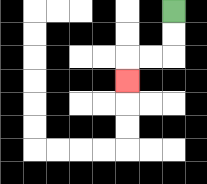{'start': '[7, 0]', 'end': '[5, 3]', 'path_directions': 'D,D,L,L,D', 'path_coordinates': '[[7, 0], [7, 1], [7, 2], [6, 2], [5, 2], [5, 3]]'}